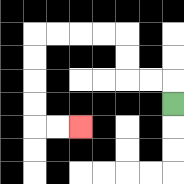{'start': '[7, 4]', 'end': '[3, 5]', 'path_directions': 'U,L,L,U,U,L,L,L,L,D,D,D,D,R,R', 'path_coordinates': '[[7, 4], [7, 3], [6, 3], [5, 3], [5, 2], [5, 1], [4, 1], [3, 1], [2, 1], [1, 1], [1, 2], [1, 3], [1, 4], [1, 5], [2, 5], [3, 5]]'}